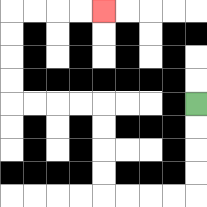{'start': '[8, 4]', 'end': '[4, 0]', 'path_directions': 'D,D,D,D,L,L,L,L,U,U,U,U,L,L,L,L,U,U,U,U,R,R,R,R', 'path_coordinates': '[[8, 4], [8, 5], [8, 6], [8, 7], [8, 8], [7, 8], [6, 8], [5, 8], [4, 8], [4, 7], [4, 6], [4, 5], [4, 4], [3, 4], [2, 4], [1, 4], [0, 4], [0, 3], [0, 2], [0, 1], [0, 0], [1, 0], [2, 0], [3, 0], [4, 0]]'}